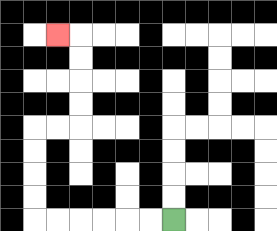{'start': '[7, 9]', 'end': '[2, 1]', 'path_directions': 'L,L,L,L,L,L,U,U,U,U,R,R,U,U,U,U,L', 'path_coordinates': '[[7, 9], [6, 9], [5, 9], [4, 9], [3, 9], [2, 9], [1, 9], [1, 8], [1, 7], [1, 6], [1, 5], [2, 5], [3, 5], [3, 4], [3, 3], [3, 2], [3, 1], [2, 1]]'}